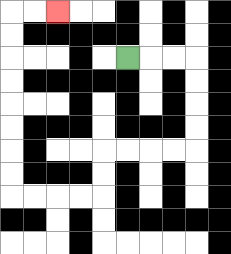{'start': '[5, 2]', 'end': '[2, 0]', 'path_directions': 'R,R,R,D,D,D,D,L,L,L,L,D,D,L,L,L,L,U,U,U,U,U,U,U,U,R,R', 'path_coordinates': '[[5, 2], [6, 2], [7, 2], [8, 2], [8, 3], [8, 4], [8, 5], [8, 6], [7, 6], [6, 6], [5, 6], [4, 6], [4, 7], [4, 8], [3, 8], [2, 8], [1, 8], [0, 8], [0, 7], [0, 6], [0, 5], [0, 4], [0, 3], [0, 2], [0, 1], [0, 0], [1, 0], [2, 0]]'}